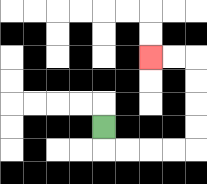{'start': '[4, 5]', 'end': '[6, 2]', 'path_directions': 'D,R,R,R,R,U,U,U,U,L,L', 'path_coordinates': '[[4, 5], [4, 6], [5, 6], [6, 6], [7, 6], [8, 6], [8, 5], [8, 4], [8, 3], [8, 2], [7, 2], [6, 2]]'}